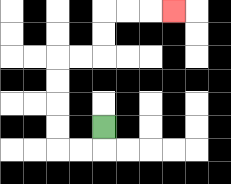{'start': '[4, 5]', 'end': '[7, 0]', 'path_directions': 'D,L,L,U,U,U,U,R,R,U,U,R,R,R', 'path_coordinates': '[[4, 5], [4, 6], [3, 6], [2, 6], [2, 5], [2, 4], [2, 3], [2, 2], [3, 2], [4, 2], [4, 1], [4, 0], [5, 0], [6, 0], [7, 0]]'}